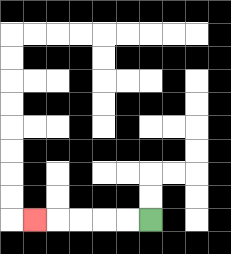{'start': '[6, 9]', 'end': '[1, 9]', 'path_directions': 'L,L,L,L,L', 'path_coordinates': '[[6, 9], [5, 9], [4, 9], [3, 9], [2, 9], [1, 9]]'}